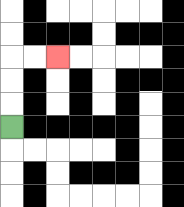{'start': '[0, 5]', 'end': '[2, 2]', 'path_directions': 'U,U,U,R,R', 'path_coordinates': '[[0, 5], [0, 4], [0, 3], [0, 2], [1, 2], [2, 2]]'}